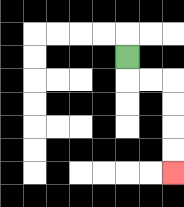{'start': '[5, 2]', 'end': '[7, 7]', 'path_directions': 'D,R,R,D,D,D,D', 'path_coordinates': '[[5, 2], [5, 3], [6, 3], [7, 3], [7, 4], [7, 5], [7, 6], [7, 7]]'}